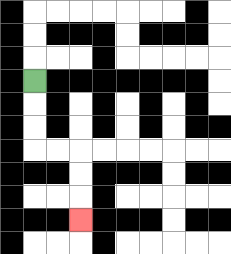{'start': '[1, 3]', 'end': '[3, 9]', 'path_directions': 'D,D,D,R,R,D,D,D', 'path_coordinates': '[[1, 3], [1, 4], [1, 5], [1, 6], [2, 6], [3, 6], [3, 7], [3, 8], [3, 9]]'}